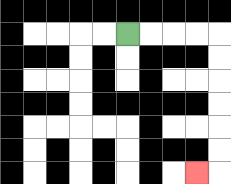{'start': '[5, 1]', 'end': '[8, 7]', 'path_directions': 'R,R,R,R,D,D,D,D,D,D,L', 'path_coordinates': '[[5, 1], [6, 1], [7, 1], [8, 1], [9, 1], [9, 2], [9, 3], [9, 4], [9, 5], [9, 6], [9, 7], [8, 7]]'}